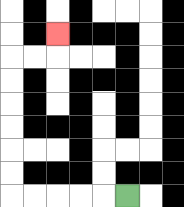{'start': '[5, 8]', 'end': '[2, 1]', 'path_directions': 'L,L,L,L,L,U,U,U,U,U,U,R,R,U', 'path_coordinates': '[[5, 8], [4, 8], [3, 8], [2, 8], [1, 8], [0, 8], [0, 7], [0, 6], [0, 5], [0, 4], [0, 3], [0, 2], [1, 2], [2, 2], [2, 1]]'}